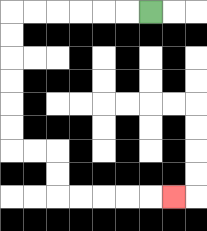{'start': '[6, 0]', 'end': '[7, 8]', 'path_directions': 'L,L,L,L,L,L,D,D,D,D,D,D,R,R,D,D,R,R,R,R,R', 'path_coordinates': '[[6, 0], [5, 0], [4, 0], [3, 0], [2, 0], [1, 0], [0, 0], [0, 1], [0, 2], [0, 3], [0, 4], [0, 5], [0, 6], [1, 6], [2, 6], [2, 7], [2, 8], [3, 8], [4, 8], [5, 8], [6, 8], [7, 8]]'}